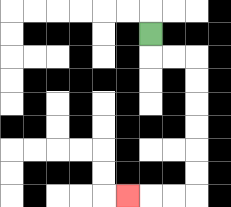{'start': '[6, 1]', 'end': '[5, 8]', 'path_directions': 'D,R,R,D,D,D,D,D,D,L,L,L', 'path_coordinates': '[[6, 1], [6, 2], [7, 2], [8, 2], [8, 3], [8, 4], [8, 5], [8, 6], [8, 7], [8, 8], [7, 8], [6, 8], [5, 8]]'}